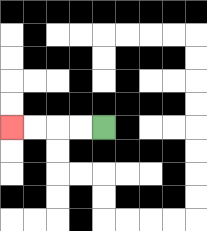{'start': '[4, 5]', 'end': '[0, 5]', 'path_directions': 'L,L,L,L', 'path_coordinates': '[[4, 5], [3, 5], [2, 5], [1, 5], [0, 5]]'}